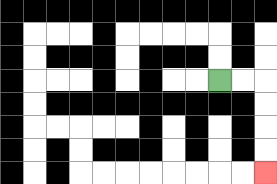{'start': '[9, 3]', 'end': '[11, 7]', 'path_directions': 'R,R,D,D,D,D', 'path_coordinates': '[[9, 3], [10, 3], [11, 3], [11, 4], [11, 5], [11, 6], [11, 7]]'}